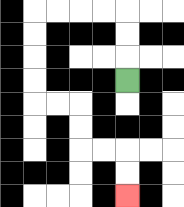{'start': '[5, 3]', 'end': '[5, 8]', 'path_directions': 'U,U,U,L,L,L,L,D,D,D,D,R,R,D,D,R,R,D,D', 'path_coordinates': '[[5, 3], [5, 2], [5, 1], [5, 0], [4, 0], [3, 0], [2, 0], [1, 0], [1, 1], [1, 2], [1, 3], [1, 4], [2, 4], [3, 4], [3, 5], [3, 6], [4, 6], [5, 6], [5, 7], [5, 8]]'}